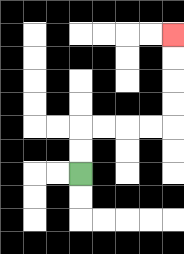{'start': '[3, 7]', 'end': '[7, 1]', 'path_directions': 'U,U,R,R,R,R,U,U,U,U', 'path_coordinates': '[[3, 7], [3, 6], [3, 5], [4, 5], [5, 5], [6, 5], [7, 5], [7, 4], [7, 3], [7, 2], [7, 1]]'}